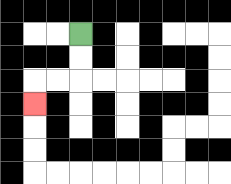{'start': '[3, 1]', 'end': '[1, 4]', 'path_directions': 'D,D,L,L,D', 'path_coordinates': '[[3, 1], [3, 2], [3, 3], [2, 3], [1, 3], [1, 4]]'}